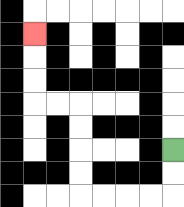{'start': '[7, 6]', 'end': '[1, 1]', 'path_directions': 'D,D,L,L,L,L,U,U,U,U,L,L,U,U,U', 'path_coordinates': '[[7, 6], [7, 7], [7, 8], [6, 8], [5, 8], [4, 8], [3, 8], [3, 7], [3, 6], [3, 5], [3, 4], [2, 4], [1, 4], [1, 3], [1, 2], [1, 1]]'}